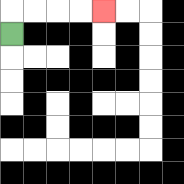{'start': '[0, 1]', 'end': '[4, 0]', 'path_directions': 'U,R,R,R,R', 'path_coordinates': '[[0, 1], [0, 0], [1, 0], [2, 0], [3, 0], [4, 0]]'}